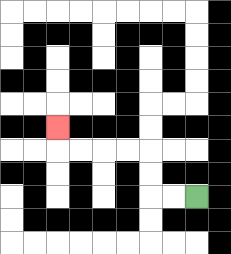{'start': '[8, 8]', 'end': '[2, 5]', 'path_directions': 'L,L,U,U,L,L,L,L,U', 'path_coordinates': '[[8, 8], [7, 8], [6, 8], [6, 7], [6, 6], [5, 6], [4, 6], [3, 6], [2, 6], [2, 5]]'}